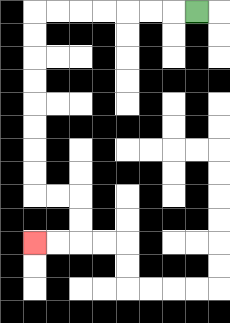{'start': '[8, 0]', 'end': '[1, 10]', 'path_directions': 'L,L,L,L,L,L,L,D,D,D,D,D,D,D,D,R,R,D,D,L,L', 'path_coordinates': '[[8, 0], [7, 0], [6, 0], [5, 0], [4, 0], [3, 0], [2, 0], [1, 0], [1, 1], [1, 2], [1, 3], [1, 4], [1, 5], [1, 6], [1, 7], [1, 8], [2, 8], [3, 8], [3, 9], [3, 10], [2, 10], [1, 10]]'}